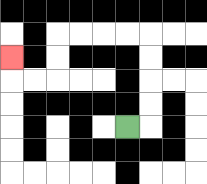{'start': '[5, 5]', 'end': '[0, 2]', 'path_directions': 'R,U,U,U,U,L,L,L,L,D,D,L,L,U', 'path_coordinates': '[[5, 5], [6, 5], [6, 4], [6, 3], [6, 2], [6, 1], [5, 1], [4, 1], [3, 1], [2, 1], [2, 2], [2, 3], [1, 3], [0, 3], [0, 2]]'}